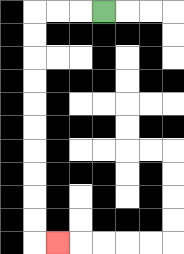{'start': '[4, 0]', 'end': '[2, 10]', 'path_directions': 'L,L,L,D,D,D,D,D,D,D,D,D,D,R', 'path_coordinates': '[[4, 0], [3, 0], [2, 0], [1, 0], [1, 1], [1, 2], [1, 3], [1, 4], [1, 5], [1, 6], [1, 7], [1, 8], [1, 9], [1, 10], [2, 10]]'}